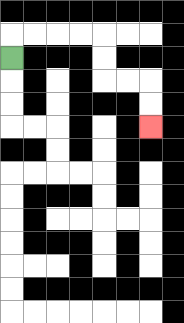{'start': '[0, 2]', 'end': '[6, 5]', 'path_directions': 'U,R,R,R,R,D,D,R,R,D,D', 'path_coordinates': '[[0, 2], [0, 1], [1, 1], [2, 1], [3, 1], [4, 1], [4, 2], [4, 3], [5, 3], [6, 3], [6, 4], [6, 5]]'}